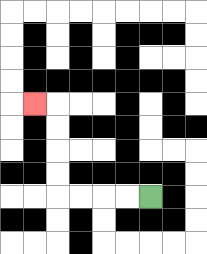{'start': '[6, 8]', 'end': '[1, 4]', 'path_directions': 'L,L,L,L,U,U,U,U,L', 'path_coordinates': '[[6, 8], [5, 8], [4, 8], [3, 8], [2, 8], [2, 7], [2, 6], [2, 5], [2, 4], [1, 4]]'}